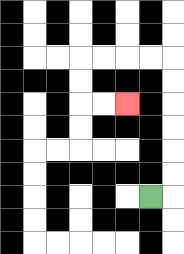{'start': '[6, 8]', 'end': '[5, 4]', 'path_directions': 'R,U,U,U,U,U,U,L,L,L,L,D,D,R,R', 'path_coordinates': '[[6, 8], [7, 8], [7, 7], [7, 6], [7, 5], [7, 4], [7, 3], [7, 2], [6, 2], [5, 2], [4, 2], [3, 2], [3, 3], [3, 4], [4, 4], [5, 4]]'}